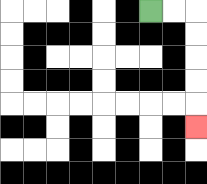{'start': '[6, 0]', 'end': '[8, 5]', 'path_directions': 'R,R,D,D,D,D,D', 'path_coordinates': '[[6, 0], [7, 0], [8, 0], [8, 1], [8, 2], [8, 3], [8, 4], [8, 5]]'}